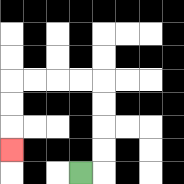{'start': '[3, 7]', 'end': '[0, 6]', 'path_directions': 'R,U,U,U,U,L,L,L,L,D,D,D', 'path_coordinates': '[[3, 7], [4, 7], [4, 6], [4, 5], [4, 4], [4, 3], [3, 3], [2, 3], [1, 3], [0, 3], [0, 4], [0, 5], [0, 6]]'}